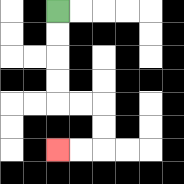{'start': '[2, 0]', 'end': '[2, 6]', 'path_directions': 'D,D,D,D,R,R,D,D,L,L', 'path_coordinates': '[[2, 0], [2, 1], [2, 2], [2, 3], [2, 4], [3, 4], [4, 4], [4, 5], [4, 6], [3, 6], [2, 6]]'}